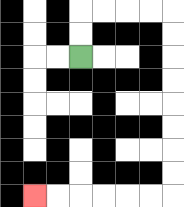{'start': '[3, 2]', 'end': '[1, 8]', 'path_directions': 'U,U,R,R,R,R,D,D,D,D,D,D,D,D,L,L,L,L,L,L', 'path_coordinates': '[[3, 2], [3, 1], [3, 0], [4, 0], [5, 0], [6, 0], [7, 0], [7, 1], [7, 2], [7, 3], [7, 4], [7, 5], [7, 6], [7, 7], [7, 8], [6, 8], [5, 8], [4, 8], [3, 8], [2, 8], [1, 8]]'}